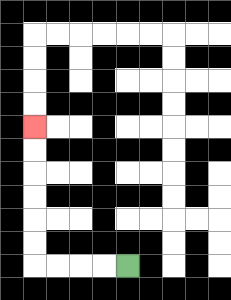{'start': '[5, 11]', 'end': '[1, 5]', 'path_directions': 'L,L,L,L,U,U,U,U,U,U', 'path_coordinates': '[[5, 11], [4, 11], [3, 11], [2, 11], [1, 11], [1, 10], [1, 9], [1, 8], [1, 7], [1, 6], [1, 5]]'}